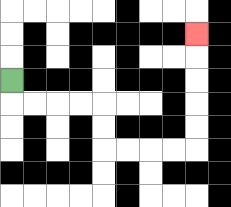{'start': '[0, 3]', 'end': '[8, 1]', 'path_directions': 'D,R,R,R,R,D,D,R,R,R,R,U,U,U,U,U', 'path_coordinates': '[[0, 3], [0, 4], [1, 4], [2, 4], [3, 4], [4, 4], [4, 5], [4, 6], [5, 6], [6, 6], [7, 6], [8, 6], [8, 5], [8, 4], [8, 3], [8, 2], [8, 1]]'}